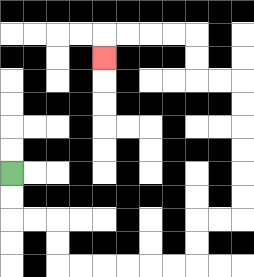{'start': '[0, 7]', 'end': '[4, 2]', 'path_directions': 'D,D,R,R,D,D,R,R,R,R,R,R,U,U,R,R,U,U,U,U,U,U,L,L,U,U,L,L,L,L,D', 'path_coordinates': '[[0, 7], [0, 8], [0, 9], [1, 9], [2, 9], [2, 10], [2, 11], [3, 11], [4, 11], [5, 11], [6, 11], [7, 11], [8, 11], [8, 10], [8, 9], [9, 9], [10, 9], [10, 8], [10, 7], [10, 6], [10, 5], [10, 4], [10, 3], [9, 3], [8, 3], [8, 2], [8, 1], [7, 1], [6, 1], [5, 1], [4, 1], [4, 2]]'}